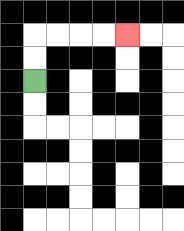{'start': '[1, 3]', 'end': '[5, 1]', 'path_directions': 'U,U,R,R,R,R', 'path_coordinates': '[[1, 3], [1, 2], [1, 1], [2, 1], [3, 1], [4, 1], [5, 1]]'}